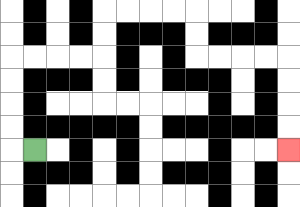{'start': '[1, 6]', 'end': '[12, 6]', 'path_directions': 'L,U,U,U,U,R,R,R,R,U,U,R,R,R,R,D,D,R,R,R,R,D,D,D,D', 'path_coordinates': '[[1, 6], [0, 6], [0, 5], [0, 4], [0, 3], [0, 2], [1, 2], [2, 2], [3, 2], [4, 2], [4, 1], [4, 0], [5, 0], [6, 0], [7, 0], [8, 0], [8, 1], [8, 2], [9, 2], [10, 2], [11, 2], [12, 2], [12, 3], [12, 4], [12, 5], [12, 6]]'}